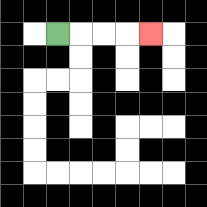{'start': '[2, 1]', 'end': '[6, 1]', 'path_directions': 'R,R,R,R', 'path_coordinates': '[[2, 1], [3, 1], [4, 1], [5, 1], [6, 1]]'}